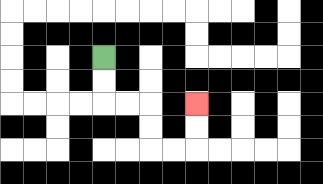{'start': '[4, 2]', 'end': '[8, 4]', 'path_directions': 'D,D,R,R,D,D,R,R,U,U', 'path_coordinates': '[[4, 2], [4, 3], [4, 4], [5, 4], [6, 4], [6, 5], [6, 6], [7, 6], [8, 6], [8, 5], [8, 4]]'}